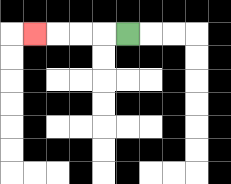{'start': '[5, 1]', 'end': '[1, 1]', 'path_directions': 'L,L,L,L', 'path_coordinates': '[[5, 1], [4, 1], [3, 1], [2, 1], [1, 1]]'}